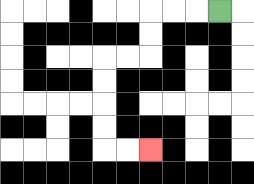{'start': '[9, 0]', 'end': '[6, 6]', 'path_directions': 'L,L,L,D,D,L,L,D,D,D,D,R,R', 'path_coordinates': '[[9, 0], [8, 0], [7, 0], [6, 0], [6, 1], [6, 2], [5, 2], [4, 2], [4, 3], [4, 4], [4, 5], [4, 6], [5, 6], [6, 6]]'}